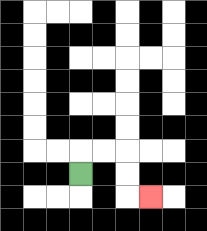{'start': '[3, 7]', 'end': '[6, 8]', 'path_directions': 'U,R,R,D,D,R', 'path_coordinates': '[[3, 7], [3, 6], [4, 6], [5, 6], [5, 7], [5, 8], [6, 8]]'}